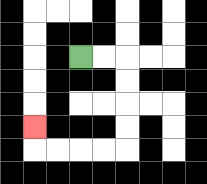{'start': '[3, 2]', 'end': '[1, 5]', 'path_directions': 'R,R,D,D,D,D,L,L,L,L,U', 'path_coordinates': '[[3, 2], [4, 2], [5, 2], [5, 3], [5, 4], [5, 5], [5, 6], [4, 6], [3, 6], [2, 6], [1, 6], [1, 5]]'}